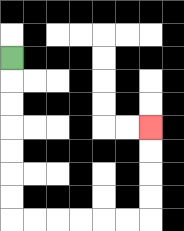{'start': '[0, 2]', 'end': '[6, 5]', 'path_directions': 'D,D,D,D,D,D,D,R,R,R,R,R,R,U,U,U,U', 'path_coordinates': '[[0, 2], [0, 3], [0, 4], [0, 5], [0, 6], [0, 7], [0, 8], [0, 9], [1, 9], [2, 9], [3, 9], [4, 9], [5, 9], [6, 9], [6, 8], [6, 7], [6, 6], [6, 5]]'}